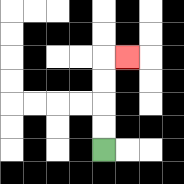{'start': '[4, 6]', 'end': '[5, 2]', 'path_directions': 'U,U,U,U,R', 'path_coordinates': '[[4, 6], [4, 5], [4, 4], [4, 3], [4, 2], [5, 2]]'}